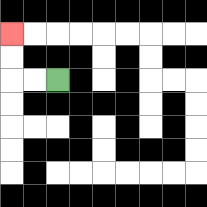{'start': '[2, 3]', 'end': '[0, 1]', 'path_directions': 'L,L,U,U', 'path_coordinates': '[[2, 3], [1, 3], [0, 3], [0, 2], [0, 1]]'}